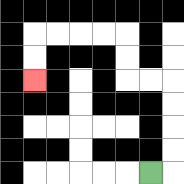{'start': '[6, 7]', 'end': '[1, 3]', 'path_directions': 'R,U,U,U,U,L,L,U,U,L,L,L,L,D,D', 'path_coordinates': '[[6, 7], [7, 7], [7, 6], [7, 5], [7, 4], [7, 3], [6, 3], [5, 3], [5, 2], [5, 1], [4, 1], [3, 1], [2, 1], [1, 1], [1, 2], [1, 3]]'}